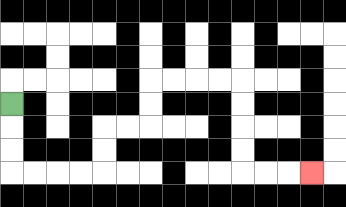{'start': '[0, 4]', 'end': '[13, 7]', 'path_directions': 'D,D,D,R,R,R,R,U,U,R,R,U,U,R,R,R,R,D,D,D,D,R,R,R', 'path_coordinates': '[[0, 4], [0, 5], [0, 6], [0, 7], [1, 7], [2, 7], [3, 7], [4, 7], [4, 6], [4, 5], [5, 5], [6, 5], [6, 4], [6, 3], [7, 3], [8, 3], [9, 3], [10, 3], [10, 4], [10, 5], [10, 6], [10, 7], [11, 7], [12, 7], [13, 7]]'}